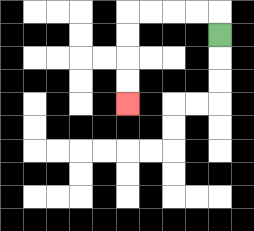{'start': '[9, 1]', 'end': '[5, 4]', 'path_directions': 'U,L,L,L,L,D,D,D,D', 'path_coordinates': '[[9, 1], [9, 0], [8, 0], [7, 0], [6, 0], [5, 0], [5, 1], [5, 2], [5, 3], [5, 4]]'}